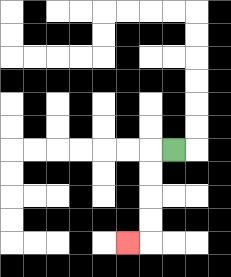{'start': '[7, 6]', 'end': '[5, 10]', 'path_directions': 'L,D,D,D,D,L', 'path_coordinates': '[[7, 6], [6, 6], [6, 7], [6, 8], [6, 9], [6, 10], [5, 10]]'}